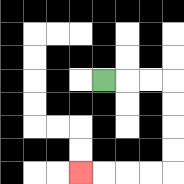{'start': '[4, 3]', 'end': '[3, 7]', 'path_directions': 'R,R,R,D,D,D,D,L,L,L,L', 'path_coordinates': '[[4, 3], [5, 3], [6, 3], [7, 3], [7, 4], [7, 5], [7, 6], [7, 7], [6, 7], [5, 7], [4, 7], [3, 7]]'}